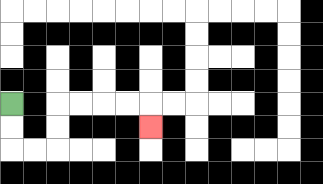{'start': '[0, 4]', 'end': '[6, 5]', 'path_directions': 'D,D,R,R,U,U,R,R,R,R,D', 'path_coordinates': '[[0, 4], [0, 5], [0, 6], [1, 6], [2, 6], [2, 5], [2, 4], [3, 4], [4, 4], [5, 4], [6, 4], [6, 5]]'}